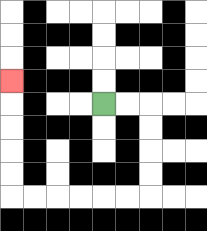{'start': '[4, 4]', 'end': '[0, 3]', 'path_directions': 'R,R,D,D,D,D,L,L,L,L,L,L,U,U,U,U,U', 'path_coordinates': '[[4, 4], [5, 4], [6, 4], [6, 5], [6, 6], [6, 7], [6, 8], [5, 8], [4, 8], [3, 8], [2, 8], [1, 8], [0, 8], [0, 7], [0, 6], [0, 5], [0, 4], [0, 3]]'}